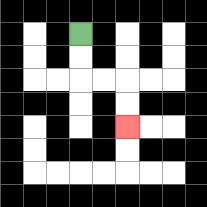{'start': '[3, 1]', 'end': '[5, 5]', 'path_directions': 'D,D,R,R,D,D', 'path_coordinates': '[[3, 1], [3, 2], [3, 3], [4, 3], [5, 3], [5, 4], [5, 5]]'}